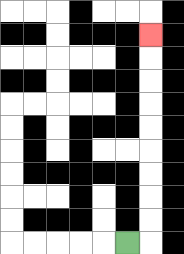{'start': '[5, 10]', 'end': '[6, 1]', 'path_directions': 'R,U,U,U,U,U,U,U,U,U', 'path_coordinates': '[[5, 10], [6, 10], [6, 9], [6, 8], [6, 7], [6, 6], [6, 5], [6, 4], [6, 3], [6, 2], [6, 1]]'}